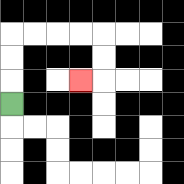{'start': '[0, 4]', 'end': '[3, 3]', 'path_directions': 'U,U,U,R,R,R,R,D,D,L', 'path_coordinates': '[[0, 4], [0, 3], [0, 2], [0, 1], [1, 1], [2, 1], [3, 1], [4, 1], [4, 2], [4, 3], [3, 3]]'}